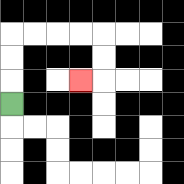{'start': '[0, 4]', 'end': '[3, 3]', 'path_directions': 'U,U,U,R,R,R,R,D,D,L', 'path_coordinates': '[[0, 4], [0, 3], [0, 2], [0, 1], [1, 1], [2, 1], [3, 1], [4, 1], [4, 2], [4, 3], [3, 3]]'}